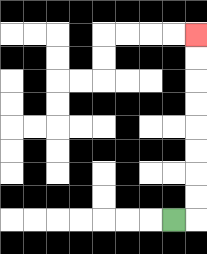{'start': '[7, 9]', 'end': '[8, 1]', 'path_directions': 'R,U,U,U,U,U,U,U,U', 'path_coordinates': '[[7, 9], [8, 9], [8, 8], [8, 7], [8, 6], [8, 5], [8, 4], [8, 3], [8, 2], [8, 1]]'}